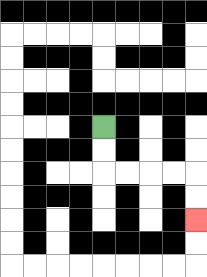{'start': '[4, 5]', 'end': '[8, 9]', 'path_directions': 'D,D,R,R,R,R,D,D', 'path_coordinates': '[[4, 5], [4, 6], [4, 7], [5, 7], [6, 7], [7, 7], [8, 7], [8, 8], [8, 9]]'}